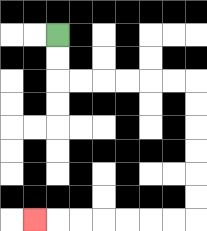{'start': '[2, 1]', 'end': '[1, 9]', 'path_directions': 'D,D,R,R,R,R,R,R,D,D,D,D,D,D,L,L,L,L,L,L,L', 'path_coordinates': '[[2, 1], [2, 2], [2, 3], [3, 3], [4, 3], [5, 3], [6, 3], [7, 3], [8, 3], [8, 4], [8, 5], [8, 6], [8, 7], [8, 8], [8, 9], [7, 9], [6, 9], [5, 9], [4, 9], [3, 9], [2, 9], [1, 9]]'}